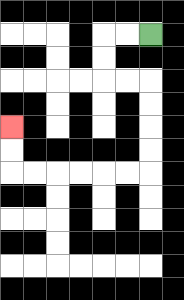{'start': '[6, 1]', 'end': '[0, 5]', 'path_directions': 'L,L,D,D,R,R,D,D,D,D,L,L,L,L,L,L,U,U', 'path_coordinates': '[[6, 1], [5, 1], [4, 1], [4, 2], [4, 3], [5, 3], [6, 3], [6, 4], [6, 5], [6, 6], [6, 7], [5, 7], [4, 7], [3, 7], [2, 7], [1, 7], [0, 7], [0, 6], [0, 5]]'}